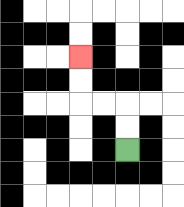{'start': '[5, 6]', 'end': '[3, 2]', 'path_directions': 'U,U,L,L,U,U', 'path_coordinates': '[[5, 6], [5, 5], [5, 4], [4, 4], [3, 4], [3, 3], [3, 2]]'}